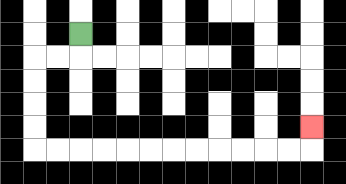{'start': '[3, 1]', 'end': '[13, 5]', 'path_directions': 'D,L,L,D,D,D,D,R,R,R,R,R,R,R,R,R,R,R,R,U', 'path_coordinates': '[[3, 1], [3, 2], [2, 2], [1, 2], [1, 3], [1, 4], [1, 5], [1, 6], [2, 6], [3, 6], [4, 6], [5, 6], [6, 6], [7, 6], [8, 6], [9, 6], [10, 6], [11, 6], [12, 6], [13, 6], [13, 5]]'}